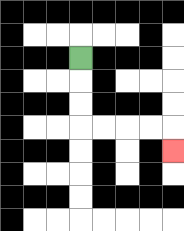{'start': '[3, 2]', 'end': '[7, 6]', 'path_directions': 'D,D,D,R,R,R,R,D', 'path_coordinates': '[[3, 2], [3, 3], [3, 4], [3, 5], [4, 5], [5, 5], [6, 5], [7, 5], [7, 6]]'}